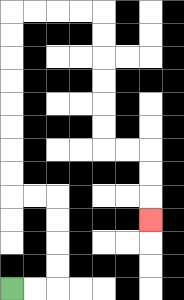{'start': '[0, 12]', 'end': '[6, 9]', 'path_directions': 'R,R,U,U,U,U,L,L,U,U,U,U,U,U,U,U,R,R,R,R,D,D,D,D,D,D,R,R,D,D,D', 'path_coordinates': '[[0, 12], [1, 12], [2, 12], [2, 11], [2, 10], [2, 9], [2, 8], [1, 8], [0, 8], [0, 7], [0, 6], [0, 5], [0, 4], [0, 3], [0, 2], [0, 1], [0, 0], [1, 0], [2, 0], [3, 0], [4, 0], [4, 1], [4, 2], [4, 3], [4, 4], [4, 5], [4, 6], [5, 6], [6, 6], [6, 7], [6, 8], [6, 9]]'}